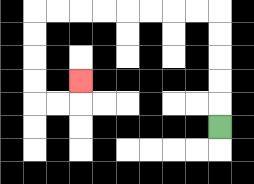{'start': '[9, 5]', 'end': '[3, 3]', 'path_directions': 'U,U,U,U,U,L,L,L,L,L,L,L,L,D,D,D,D,R,R,U', 'path_coordinates': '[[9, 5], [9, 4], [9, 3], [9, 2], [9, 1], [9, 0], [8, 0], [7, 0], [6, 0], [5, 0], [4, 0], [3, 0], [2, 0], [1, 0], [1, 1], [1, 2], [1, 3], [1, 4], [2, 4], [3, 4], [3, 3]]'}